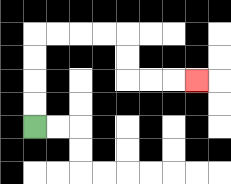{'start': '[1, 5]', 'end': '[8, 3]', 'path_directions': 'U,U,U,U,R,R,R,R,D,D,R,R,R', 'path_coordinates': '[[1, 5], [1, 4], [1, 3], [1, 2], [1, 1], [2, 1], [3, 1], [4, 1], [5, 1], [5, 2], [5, 3], [6, 3], [7, 3], [8, 3]]'}